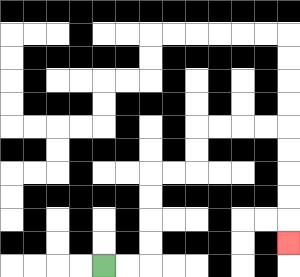{'start': '[4, 11]', 'end': '[12, 10]', 'path_directions': 'R,R,U,U,U,U,R,R,U,U,R,R,R,R,D,D,D,D,D', 'path_coordinates': '[[4, 11], [5, 11], [6, 11], [6, 10], [6, 9], [6, 8], [6, 7], [7, 7], [8, 7], [8, 6], [8, 5], [9, 5], [10, 5], [11, 5], [12, 5], [12, 6], [12, 7], [12, 8], [12, 9], [12, 10]]'}